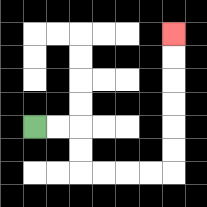{'start': '[1, 5]', 'end': '[7, 1]', 'path_directions': 'R,R,D,D,R,R,R,R,U,U,U,U,U,U', 'path_coordinates': '[[1, 5], [2, 5], [3, 5], [3, 6], [3, 7], [4, 7], [5, 7], [6, 7], [7, 7], [7, 6], [7, 5], [7, 4], [7, 3], [7, 2], [7, 1]]'}